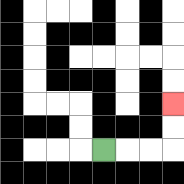{'start': '[4, 6]', 'end': '[7, 4]', 'path_directions': 'R,R,R,U,U', 'path_coordinates': '[[4, 6], [5, 6], [6, 6], [7, 6], [7, 5], [7, 4]]'}